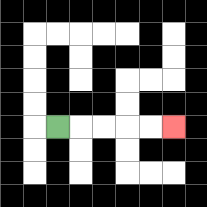{'start': '[2, 5]', 'end': '[7, 5]', 'path_directions': 'R,R,R,R,R', 'path_coordinates': '[[2, 5], [3, 5], [4, 5], [5, 5], [6, 5], [7, 5]]'}